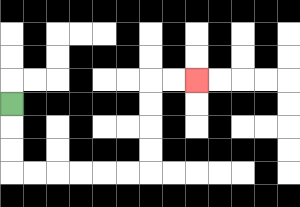{'start': '[0, 4]', 'end': '[8, 3]', 'path_directions': 'D,D,D,R,R,R,R,R,R,U,U,U,U,R,R', 'path_coordinates': '[[0, 4], [0, 5], [0, 6], [0, 7], [1, 7], [2, 7], [3, 7], [4, 7], [5, 7], [6, 7], [6, 6], [6, 5], [6, 4], [6, 3], [7, 3], [8, 3]]'}